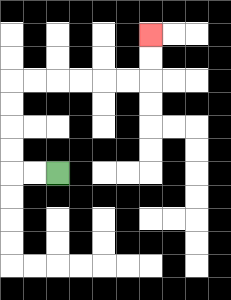{'start': '[2, 7]', 'end': '[6, 1]', 'path_directions': 'L,L,U,U,U,U,R,R,R,R,R,R,U,U', 'path_coordinates': '[[2, 7], [1, 7], [0, 7], [0, 6], [0, 5], [0, 4], [0, 3], [1, 3], [2, 3], [3, 3], [4, 3], [5, 3], [6, 3], [6, 2], [6, 1]]'}